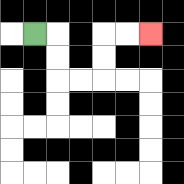{'start': '[1, 1]', 'end': '[6, 1]', 'path_directions': 'R,D,D,R,R,U,U,R,R', 'path_coordinates': '[[1, 1], [2, 1], [2, 2], [2, 3], [3, 3], [4, 3], [4, 2], [4, 1], [5, 1], [6, 1]]'}